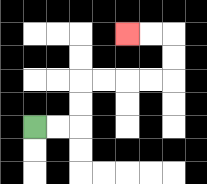{'start': '[1, 5]', 'end': '[5, 1]', 'path_directions': 'R,R,U,U,R,R,R,R,U,U,L,L', 'path_coordinates': '[[1, 5], [2, 5], [3, 5], [3, 4], [3, 3], [4, 3], [5, 3], [6, 3], [7, 3], [7, 2], [7, 1], [6, 1], [5, 1]]'}